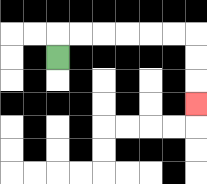{'start': '[2, 2]', 'end': '[8, 4]', 'path_directions': 'U,R,R,R,R,R,R,D,D,D', 'path_coordinates': '[[2, 2], [2, 1], [3, 1], [4, 1], [5, 1], [6, 1], [7, 1], [8, 1], [8, 2], [8, 3], [8, 4]]'}